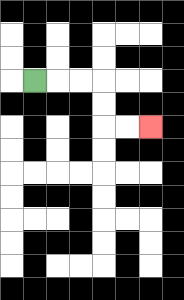{'start': '[1, 3]', 'end': '[6, 5]', 'path_directions': 'R,R,R,D,D,R,R', 'path_coordinates': '[[1, 3], [2, 3], [3, 3], [4, 3], [4, 4], [4, 5], [5, 5], [6, 5]]'}